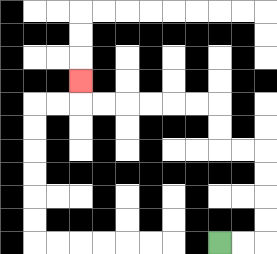{'start': '[9, 10]', 'end': '[3, 3]', 'path_directions': 'R,R,U,U,U,U,L,L,U,U,L,L,L,L,L,L,U', 'path_coordinates': '[[9, 10], [10, 10], [11, 10], [11, 9], [11, 8], [11, 7], [11, 6], [10, 6], [9, 6], [9, 5], [9, 4], [8, 4], [7, 4], [6, 4], [5, 4], [4, 4], [3, 4], [3, 3]]'}